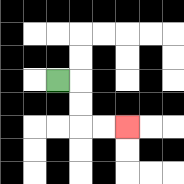{'start': '[2, 3]', 'end': '[5, 5]', 'path_directions': 'R,D,D,R,R', 'path_coordinates': '[[2, 3], [3, 3], [3, 4], [3, 5], [4, 5], [5, 5]]'}